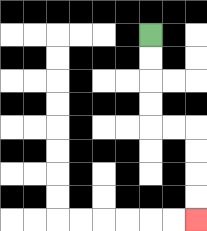{'start': '[6, 1]', 'end': '[8, 9]', 'path_directions': 'D,D,D,D,R,R,D,D,D,D', 'path_coordinates': '[[6, 1], [6, 2], [6, 3], [6, 4], [6, 5], [7, 5], [8, 5], [8, 6], [8, 7], [8, 8], [8, 9]]'}